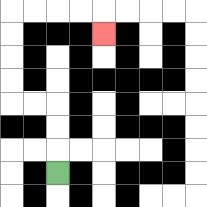{'start': '[2, 7]', 'end': '[4, 1]', 'path_directions': 'U,U,U,L,L,U,U,U,U,R,R,R,R,D', 'path_coordinates': '[[2, 7], [2, 6], [2, 5], [2, 4], [1, 4], [0, 4], [0, 3], [0, 2], [0, 1], [0, 0], [1, 0], [2, 0], [3, 0], [4, 0], [4, 1]]'}